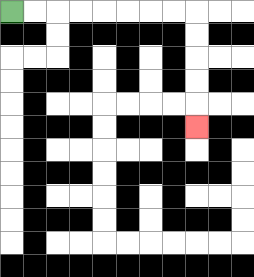{'start': '[0, 0]', 'end': '[8, 5]', 'path_directions': 'R,R,R,R,R,R,R,R,D,D,D,D,D', 'path_coordinates': '[[0, 0], [1, 0], [2, 0], [3, 0], [4, 0], [5, 0], [6, 0], [7, 0], [8, 0], [8, 1], [8, 2], [8, 3], [8, 4], [8, 5]]'}